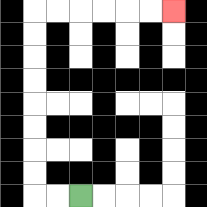{'start': '[3, 8]', 'end': '[7, 0]', 'path_directions': 'L,L,U,U,U,U,U,U,U,U,R,R,R,R,R,R', 'path_coordinates': '[[3, 8], [2, 8], [1, 8], [1, 7], [1, 6], [1, 5], [1, 4], [1, 3], [1, 2], [1, 1], [1, 0], [2, 0], [3, 0], [4, 0], [5, 0], [6, 0], [7, 0]]'}